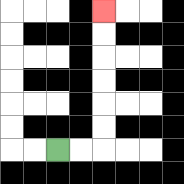{'start': '[2, 6]', 'end': '[4, 0]', 'path_directions': 'R,R,U,U,U,U,U,U', 'path_coordinates': '[[2, 6], [3, 6], [4, 6], [4, 5], [4, 4], [4, 3], [4, 2], [4, 1], [4, 0]]'}